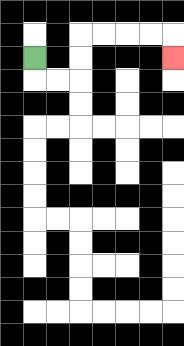{'start': '[1, 2]', 'end': '[7, 2]', 'path_directions': 'D,R,R,U,U,R,R,R,R,D', 'path_coordinates': '[[1, 2], [1, 3], [2, 3], [3, 3], [3, 2], [3, 1], [4, 1], [5, 1], [6, 1], [7, 1], [7, 2]]'}